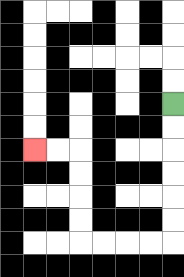{'start': '[7, 4]', 'end': '[1, 6]', 'path_directions': 'D,D,D,D,D,D,L,L,L,L,U,U,U,U,L,L', 'path_coordinates': '[[7, 4], [7, 5], [7, 6], [7, 7], [7, 8], [7, 9], [7, 10], [6, 10], [5, 10], [4, 10], [3, 10], [3, 9], [3, 8], [3, 7], [3, 6], [2, 6], [1, 6]]'}